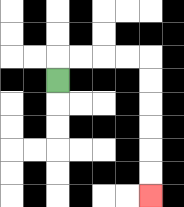{'start': '[2, 3]', 'end': '[6, 8]', 'path_directions': 'U,R,R,R,R,D,D,D,D,D,D', 'path_coordinates': '[[2, 3], [2, 2], [3, 2], [4, 2], [5, 2], [6, 2], [6, 3], [6, 4], [6, 5], [6, 6], [6, 7], [6, 8]]'}